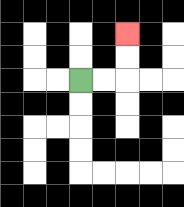{'start': '[3, 3]', 'end': '[5, 1]', 'path_directions': 'R,R,U,U', 'path_coordinates': '[[3, 3], [4, 3], [5, 3], [5, 2], [5, 1]]'}